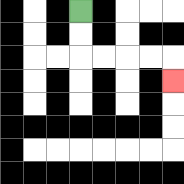{'start': '[3, 0]', 'end': '[7, 3]', 'path_directions': 'D,D,R,R,R,R,D', 'path_coordinates': '[[3, 0], [3, 1], [3, 2], [4, 2], [5, 2], [6, 2], [7, 2], [7, 3]]'}